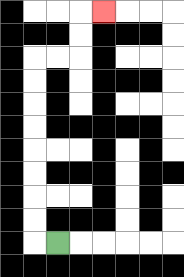{'start': '[2, 10]', 'end': '[4, 0]', 'path_directions': 'L,U,U,U,U,U,U,U,U,R,R,U,U,R', 'path_coordinates': '[[2, 10], [1, 10], [1, 9], [1, 8], [1, 7], [1, 6], [1, 5], [1, 4], [1, 3], [1, 2], [2, 2], [3, 2], [3, 1], [3, 0], [4, 0]]'}